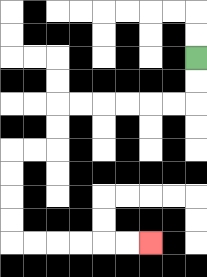{'start': '[8, 2]', 'end': '[6, 10]', 'path_directions': 'D,D,L,L,L,L,L,L,D,D,L,L,D,D,D,D,R,R,R,R,R,R', 'path_coordinates': '[[8, 2], [8, 3], [8, 4], [7, 4], [6, 4], [5, 4], [4, 4], [3, 4], [2, 4], [2, 5], [2, 6], [1, 6], [0, 6], [0, 7], [0, 8], [0, 9], [0, 10], [1, 10], [2, 10], [3, 10], [4, 10], [5, 10], [6, 10]]'}